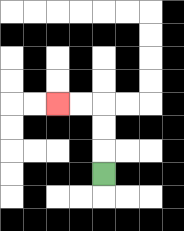{'start': '[4, 7]', 'end': '[2, 4]', 'path_directions': 'U,U,U,L,L', 'path_coordinates': '[[4, 7], [4, 6], [4, 5], [4, 4], [3, 4], [2, 4]]'}